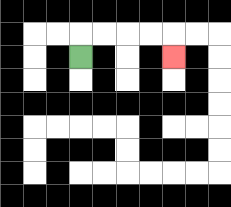{'start': '[3, 2]', 'end': '[7, 2]', 'path_directions': 'U,R,R,R,R,D', 'path_coordinates': '[[3, 2], [3, 1], [4, 1], [5, 1], [6, 1], [7, 1], [7, 2]]'}